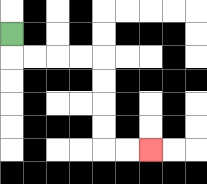{'start': '[0, 1]', 'end': '[6, 6]', 'path_directions': 'D,R,R,R,R,D,D,D,D,R,R', 'path_coordinates': '[[0, 1], [0, 2], [1, 2], [2, 2], [3, 2], [4, 2], [4, 3], [4, 4], [4, 5], [4, 6], [5, 6], [6, 6]]'}